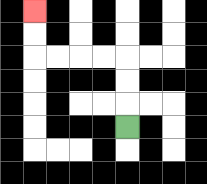{'start': '[5, 5]', 'end': '[1, 0]', 'path_directions': 'U,U,U,L,L,L,L,U,U', 'path_coordinates': '[[5, 5], [5, 4], [5, 3], [5, 2], [4, 2], [3, 2], [2, 2], [1, 2], [1, 1], [1, 0]]'}